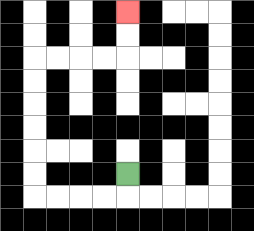{'start': '[5, 7]', 'end': '[5, 0]', 'path_directions': 'D,L,L,L,L,U,U,U,U,U,U,R,R,R,R,U,U', 'path_coordinates': '[[5, 7], [5, 8], [4, 8], [3, 8], [2, 8], [1, 8], [1, 7], [1, 6], [1, 5], [1, 4], [1, 3], [1, 2], [2, 2], [3, 2], [4, 2], [5, 2], [5, 1], [5, 0]]'}